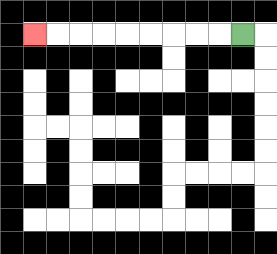{'start': '[10, 1]', 'end': '[1, 1]', 'path_directions': 'L,L,L,L,L,L,L,L,L', 'path_coordinates': '[[10, 1], [9, 1], [8, 1], [7, 1], [6, 1], [5, 1], [4, 1], [3, 1], [2, 1], [1, 1]]'}